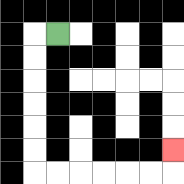{'start': '[2, 1]', 'end': '[7, 6]', 'path_directions': 'L,D,D,D,D,D,D,R,R,R,R,R,R,U', 'path_coordinates': '[[2, 1], [1, 1], [1, 2], [1, 3], [1, 4], [1, 5], [1, 6], [1, 7], [2, 7], [3, 7], [4, 7], [5, 7], [6, 7], [7, 7], [7, 6]]'}